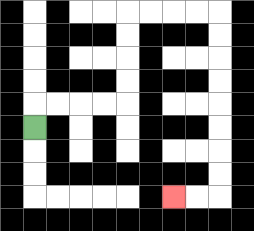{'start': '[1, 5]', 'end': '[7, 8]', 'path_directions': 'U,R,R,R,R,U,U,U,U,R,R,R,R,D,D,D,D,D,D,D,D,L,L', 'path_coordinates': '[[1, 5], [1, 4], [2, 4], [3, 4], [4, 4], [5, 4], [5, 3], [5, 2], [5, 1], [5, 0], [6, 0], [7, 0], [8, 0], [9, 0], [9, 1], [9, 2], [9, 3], [9, 4], [9, 5], [9, 6], [9, 7], [9, 8], [8, 8], [7, 8]]'}